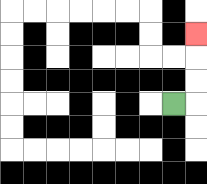{'start': '[7, 4]', 'end': '[8, 1]', 'path_directions': 'R,U,U,U', 'path_coordinates': '[[7, 4], [8, 4], [8, 3], [8, 2], [8, 1]]'}